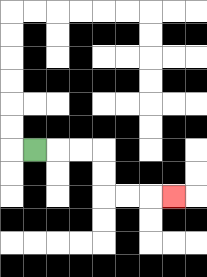{'start': '[1, 6]', 'end': '[7, 8]', 'path_directions': 'R,R,R,D,D,R,R,R', 'path_coordinates': '[[1, 6], [2, 6], [3, 6], [4, 6], [4, 7], [4, 8], [5, 8], [6, 8], [7, 8]]'}